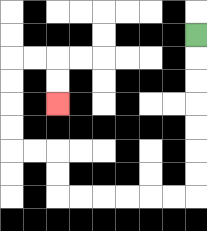{'start': '[8, 1]', 'end': '[2, 4]', 'path_directions': 'D,D,D,D,D,D,D,L,L,L,L,L,L,U,U,L,L,U,U,U,U,R,R,D,D', 'path_coordinates': '[[8, 1], [8, 2], [8, 3], [8, 4], [8, 5], [8, 6], [8, 7], [8, 8], [7, 8], [6, 8], [5, 8], [4, 8], [3, 8], [2, 8], [2, 7], [2, 6], [1, 6], [0, 6], [0, 5], [0, 4], [0, 3], [0, 2], [1, 2], [2, 2], [2, 3], [2, 4]]'}